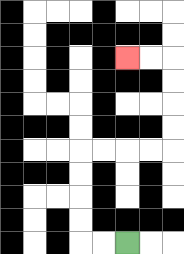{'start': '[5, 10]', 'end': '[5, 2]', 'path_directions': 'L,L,U,U,U,U,R,R,R,R,U,U,U,U,L,L', 'path_coordinates': '[[5, 10], [4, 10], [3, 10], [3, 9], [3, 8], [3, 7], [3, 6], [4, 6], [5, 6], [6, 6], [7, 6], [7, 5], [7, 4], [7, 3], [7, 2], [6, 2], [5, 2]]'}